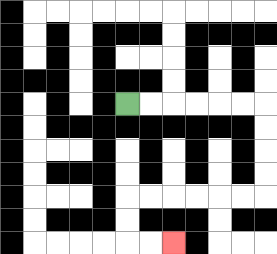{'start': '[5, 4]', 'end': '[7, 10]', 'path_directions': 'R,R,R,R,R,R,D,D,D,D,L,L,L,L,L,L,D,D,R,R', 'path_coordinates': '[[5, 4], [6, 4], [7, 4], [8, 4], [9, 4], [10, 4], [11, 4], [11, 5], [11, 6], [11, 7], [11, 8], [10, 8], [9, 8], [8, 8], [7, 8], [6, 8], [5, 8], [5, 9], [5, 10], [6, 10], [7, 10]]'}